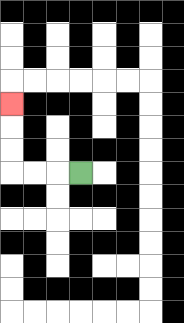{'start': '[3, 7]', 'end': '[0, 4]', 'path_directions': 'L,L,L,U,U,U', 'path_coordinates': '[[3, 7], [2, 7], [1, 7], [0, 7], [0, 6], [0, 5], [0, 4]]'}